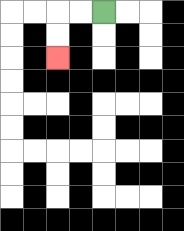{'start': '[4, 0]', 'end': '[2, 2]', 'path_directions': 'L,L,D,D', 'path_coordinates': '[[4, 0], [3, 0], [2, 0], [2, 1], [2, 2]]'}